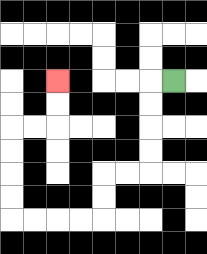{'start': '[7, 3]', 'end': '[2, 3]', 'path_directions': 'L,D,D,D,D,L,L,D,D,L,L,L,L,U,U,U,U,R,R,U,U', 'path_coordinates': '[[7, 3], [6, 3], [6, 4], [6, 5], [6, 6], [6, 7], [5, 7], [4, 7], [4, 8], [4, 9], [3, 9], [2, 9], [1, 9], [0, 9], [0, 8], [0, 7], [0, 6], [0, 5], [1, 5], [2, 5], [2, 4], [2, 3]]'}